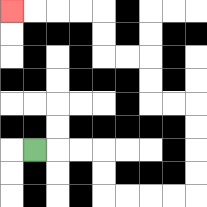{'start': '[1, 6]', 'end': '[0, 0]', 'path_directions': 'R,R,R,D,D,R,R,R,R,U,U,U,U,L,L,U,U,L,L,U,U,L,L,L,L', 'path_coordinates': '[[1, 6], [2, 6], [3, 6], [4, 6], [4, 7], [4, 8], [5, 8], [6, 8], [7, 8], [8, 8], [8, 7], [8, 6], [8, 5], [8, 4], [7, 4], [6, 4], [6, 3], [6, 2], [5, 2], [4, 2], [4, 1], [4, 0], [3, 0], [2, 0], [1, 0], [0, 0]]'}